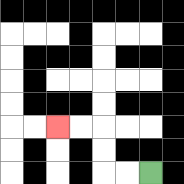{'start': '[6, 7]', 'end': '[2, 5]', 'path_directions': 'L,L,U,U,L,L', 'path_coordinates': '[[6, 7], [5, 7], [4, 7], [4, 6], [4, 5], [3, 5], [2, 5]]'}